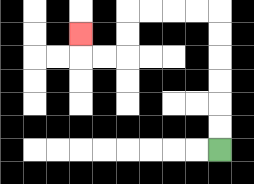{'start': '[9, 6]', 'end': '[3, 1]', 'path_directions': 'U,U,U,U,U,U,L,L,L,L,D,D,L,L,U', 'path_coordinates': '[[9, 6], [9, 5], [9, 4], [9, 3], [9, 2], [9, 1], [9, 0], [8, 0], [7, 0], [6, 0], [5, 0], [5, 1], [5, 2], [4, 2], [3, 2], [3, 1]]'}